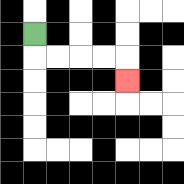{'start': '[1, 1]', 'end': '[5, 3]', 'path_directions': 'D,R,R,R,R,D', 'path_coordinates': '[[1, 1], [1, 2], [2, 2], [3, 2], [4, 2], [5, 2], [5, 3]]'}